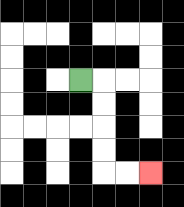{'start': '[3, 3]', 'end': '[6, 7]', 'path_directions': 'R,D,D,D,D,R,R', 'path_coordinates': '[[3, 3], [4, 3], [4, 4], [4, 5], [4, 6], [4, 7], [5, 7], [6, 7]]'}